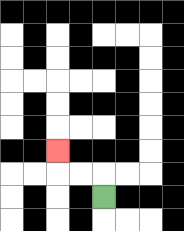{'start': '[4, 8]', 'end': '[2, 6]', 'path_directions': 'U,L,L,U', 'path_coordinates': '[[4, 8], [4, 7], [3, 7], [2, 7], [2, 6]]'}